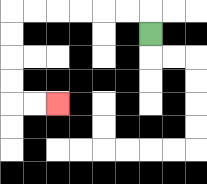{'start': '[6, 1]', 'end': '[2, 4]', 'path_directions': 'U,L,L,L,L,L,L,D,D,D,D,R,R', 'path_coordinates': '[[6, 1], [6, 0], [5, 0], [4, 0], [3, 0], [2, 0], [1, 0], [0, 0], [0, 1], [0, 2], [0, 3], [0, 4], [1, 4], [2, 4]]'}